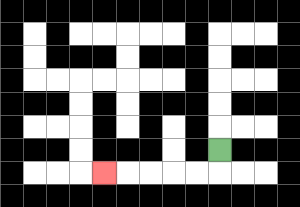{'start': '[9, 6]', 'end': '[4, 7]', 'path_directions': 'D,L,L,L,L,L', 'path_coordinates': '[[9, 6], [9, 7], [8, 7], [7, 7], [6, 7], [5, 7], [4, 7]]'}